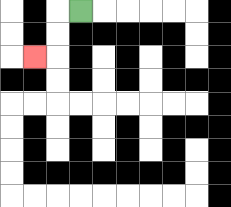{'start': '[3, 0]', 'end': '[1, 2]', 'path_directions': 'L,D,D,L', 'path_coordinates': '[[3, 0], [2, 0], [2, 1], [2, 2], [1, 2]]'}